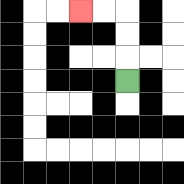{'start': '[5, 3]', 'end': '[3, 0]', 'path_directions': 'U,U,U,L,L', 'path_coordinates': '[[5, 3], [5, 2], [5, 1], [5, 0], [4, 0], [3, 0]]'}